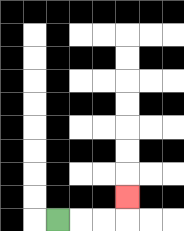{'start': '[2, 9]', 'end': '[5, 8]', 'path_directions': 'R,R,R,U', 'path_coordinates': '[[2, 9], [3, 9], [4, 9], [5, 9], [5, 8]]'}